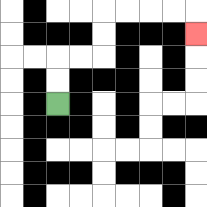{'start': '[2, 4]', 'end': '[8, 1]', 'path_directions': 'U,U,R,R,U,U,R,R,R,R,D', 'path_coordinates': '[[2, 4], [2, 3], [2, 2], [3, 2], [4, 2], [4, 1], [4, 0], [5, 0], [6, 0], [7, 0], [8, 0], [8, 1]]'}